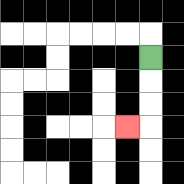{'start': '[6, 2]', 'end': '[5, 5]', 'path_directions': 'D,D,D,L', 'path_coordinates': '[[6, 2], [6, 3], [6, 4], [6, 5], [5, 5]]'}